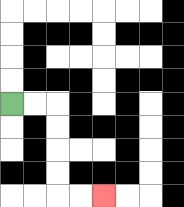{'start': '[0, 4]', 'end': '[4, 8]', 'path_directions': 'R,R,D,D,D,D,R,R', 'path_coordinates': '[[0, 4], [1, 4], [2, 4], [2, 5], [2, 6], [2, 7], [2, 8], [3, 8], [4, 8]]'}